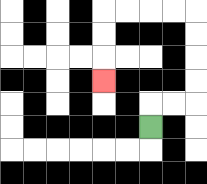{'start': '[6, 5]', 'end': '[4, 3]', 'path_directions': 'U,R,R,U,U,U,U,L,L,L,L,D,D,D', 'path_coordinates': '[[6, 5], [6, 4], [7, 4], [8, 4], [8, 3], [8, 2], [8, 1], [8, 0], [7, 0], [6, 0], [5, 0], [4, 0], [4, 1], [4, 2], [4, 3]]'}